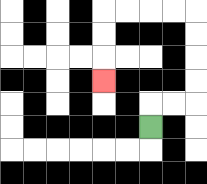{'start': '[6, 5]', 'end': '[4, 3]', 'path_directions': 'U,R,R,U,U,U,U,L,L,L,L,D,D,D', 'path_coordinates': '[[6, 5], [6, 4], [7, 4], [8, 4], [8, 3], [8, 2], [8, 1], [8, 0], [7, 0], [6, 0], [5, 0], [4, 0], [4, 1], [4, 2], [4, 3]]'}